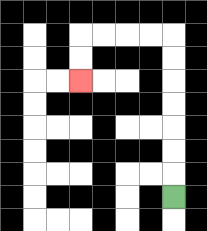{'start': '[7, 8]', 'end': '[3, 3]', 'path_directions': 'U,U,U,U,U,U,U,L,L,L,L,D,D', 'path_coordinates': '[[7, 8], [7, 7], [7, 6], [7, 5], [7, 4], [7, 3], [7, 2], [7, 1], [6, 1], [5, 1], [4, 1], [3, 1], [3, 2], [3, 3]]'}